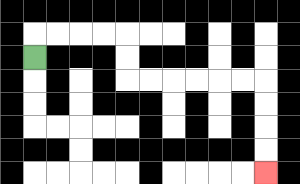{'start': '[1, 2]', 'end': '[11, 7]', 'path_directions': 'U,R,R,R,R,D,D,R,R,R,R,R,R,D,D,D,D', 'path_coordinates': '[[1, 2], [1, 1], [2, 1], [3, 1], [4, 1], [5, 1], [5, 2], [5, 3], [6, 3], [7, 3], [8, 3], [9, 3], [10, 3], [11, 3], [11, 4], [11, 5], [11, 6], [11, 7]]'}